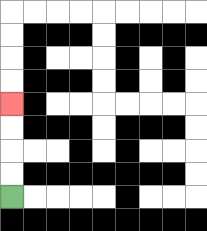{'start': '[0, 8]', 'end': '[0, 4]', 'path_directions': 'U,U,U,U', 'path_coordinates': '[[0, 8], [0, 7], [0, 6], [0, 5], [0, 4]]'}